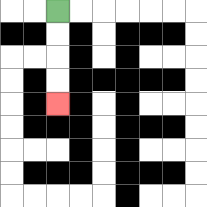{'start': '[2, 0]', 'end': '[2, 4]', 'path_directions': 'D,D,D,D', 'path_coordinates': '[[2, 0], [2, 1], [2, 2], [2, 3], [2, 4]]'}